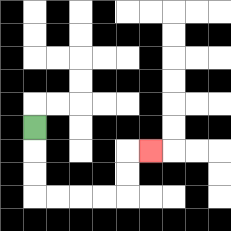{'start': '[1, 5]', 'end': '[6, 6]', 'path_directions': 'D,D,D,R,R,R,R,U,U,R', 'path_coordinates': '[[1, 5], [1, 6], [1, 7], [1, 8], [2, 8], [3, 8], [4, 8], [5, 8], [5, 7], [5, 6], [6, 6]]'}